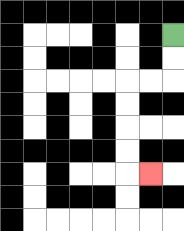{'start': '[7, 1]', 'end': '[6, 7]', 'path_directions': 'D,D,L,L,D,D,D,D,R', 'path_coordinates': '[[7, 1], [7, 2], [7, 3], [6, 3], [5, 3], [5, 4], [5, 5], [5, 6], [5, 7], [6, 7]]'}